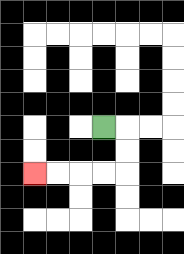{'start': '[4, 5]', 'end': '[1, 7]', 'path_directions': 'R,D,D,L,L,L,L', 'path_coordinates': '[[4, 5], [5, 5], [5, 6], [5, 7], [4, 7], [3, 7], [2, 7], [1, 7]]'}